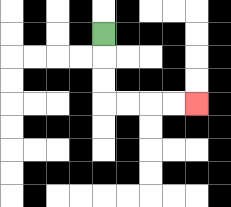{'start': '[4, 1]', 'end': '[8, 4]', 'path_directions': 'D,D,D,R,R,R,R', 'path_coordinates': '[[4, 1], [4, 2], [4, 3], [4, 4], [5, 4], [6, 4], [7, 4], [8, 4]]'}